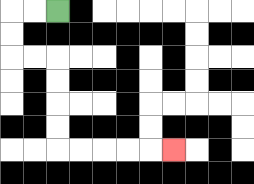{'start': '[2, 0]', 'end': '[7, 6]', 'path_directions': 'L,L,D,D,R,R,D,D,D,D,R,R,R,R,R', 'path_coordinates': '[[2, 0], [1, 0], [0, 0], [0, 1], [0, 2], [1, 2], [2, 2], [2, 3], [2, 4], [2, 5], [2, 6], [3, 6], [4, 6], [5, 6], [6, 6], [7, 6]]'}